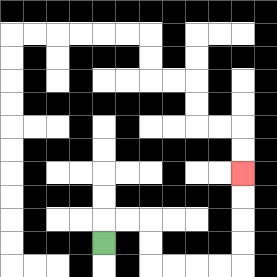{'start': '[4, 10]', 'end': '[10, 7]', 'path_directions': 'U,R,R,D,D,R,R,R,R,U,U,U,U', 'path_coordinates': '[[4, 10], [4, 9], [5, 9], [6, 9], [6, 10], [6, 11], [7, 11], [8, 11], [9, 11], [10, 11], [10, 10], [10, 9], [10, 8], [10, 7]]'}